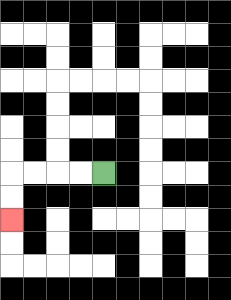{'start': '[4, 7]', 'end': '[0, 9]', 'path_directions': 'L,L,L,L,D,D', 'path_coordinates': '[[4, 7], [3, 7], [2, 7], [1, 7], [0, 7], [0, 8], [0, 9]]'}